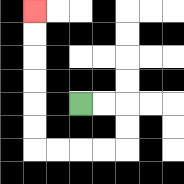{'start': '[3, 4]', 'end': '[1, 0]', 'path_directions': 'R,R,D,D,L,L,L,L,U,U,U,U,U,U', 'path_coordinates': '[[3, 4], [4, 4], [5, 4], [5, 5], [5, 6], [4, 6], [3, 6], [2, 6], [1, 6], [1, 5], [1, 4], [1, 3], [1, 2], [1, 1], [1, 0]]'}